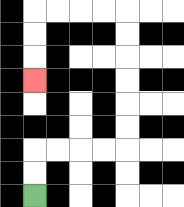{'start': '[1, 8]', 'end': '[1, 3]', 'path_directions': 'U,U,R,R,R,R,U,U,U,U,U,U,L,L,L,L,D,D,D', 'path_coordinates': '[[1, 8], [1, 7], [1, 6], [2, 6], [3, 6], [4, 6], [5, 6], [5, 5], [5, 4], [5, 3], [5, 2], [5, 1], [5, 0], [4, 0], [3, 0], [2, 0], [1, 0], [1, 1], [1, 2], [1, 3]]'}